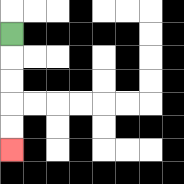{'start': '[0, 1]', 'end': '[0, 6]', 'path_directions': 'D,D,D,D,D', 'path_coordinates': '[[0, 1], [0, 2], [0, 3], [0, 4], [0, 5], [0, 6]]'}